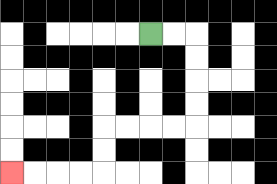{'start': '[6, 1]', 'end': '[0, 7]', 'path_directions': 'R,R,D,D,D,D,L,L,L,L,D,D,L,L,L,L', 'path_coordinates': '[[6, 1], [7, 1], [8, 1], [8, 2], [8, 3], [8, 4], [8, 5], [7, 5], [6, 5], [5, 5], [4, 5], [4, 6], [4, 7], [3, 7], [2, 7], [1, 7], [0, 7]]'}